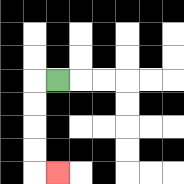{'start': '[2, 3]', 'end': '[2, 7]', 'path_directions': 'L,D,D,D,D,R', 'path_coordinates': '[[2, 3], [1, 3], [1, 4], [1, 5], [1, 6], [1, 7], [2, 7]]'}